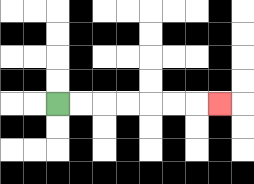{'start': '[2, 4]', 'end': '[9, 4]', 'path_directions': 'R,R,R,R,R,R,R', 'path_coordinates': '[[2, 4], [3, 4], [4, 4], [5, 4], [6, 4], [7, 4], [8, 4], [9, 4]]'}